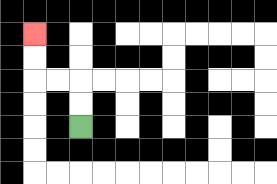{'start': '[3, 5]', 'end': '[1, 1]', 'path_directions': 'U,U,L,L,U,U', 'path_coordinates': '[[3, 5], [3, 4], [3, 3], [2, 3], [1, 3], [1, 2], [1, 1]]'}